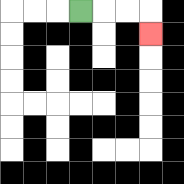{'start': '[3, 0]', 'end': '[6, 1]', 'path_directions': 'R,R,R,D', 'path_coordinates': '[[3, 0], [4, 0], [5, 0], [6, 0], [6, 1]]'}